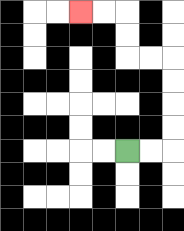{'start': '[5, 6]', 'end': '[3, 0]', 'path_directions': 'R,R,U,U,U,U,L,L,U,U,L,L', 'path_coordinates': '[[5, 6], [6, 6], [7, 6], [7, 5], [7, 4], [7, 3], [7, 2], [6, 2], [5, 2], [5, 1], [5, 0], [4, 0], [3, 0]]'}